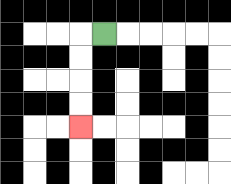{'start': '[4, 1]', 'end': '[3, 5]', 'path_directions': 'L,D,D,D,D', 'path_coordinates': '[[4, 1], [3, 1], [3, 2], [3, 3], [3, 4], [3, 5]]'}